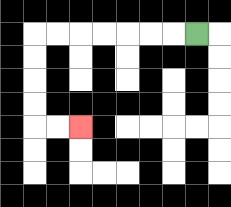{'start': '[8, 1]', 'end': '[3, 5]', 'path_directions': 'L,L,L,L,L,L,L,D,D,D,D,R,R', 'path_coordinates': '[[8, 1], [7, 1], [6, 1], [5, 1], [4, 1], [3, 1], [2, 1], [1, 1], [1, 2], [1, 3], [1, 4], [1, 5], [2, 5], [3, 5]]'}